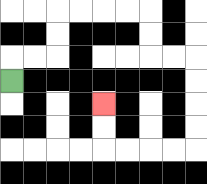{'start': '[0, 3]', 'end': '[4, 4]', 'path_directions': 'U,R,R,U,U,R,R,R,R,D,D,R,R,D,D,D,D,L,L,L,L,U,U', 'path_coordinates': '[[0, 3], [0, 2], [1, 2], [2, 2], [2, 1], [2, 0], [3, 0], [4, 0], [5, 0], [6, 0], [6, 1], [6, 2], [7, 2], [8, 2], [8, 3], [8, 4], [8, 5], [8, 6], [7, 6], [6, 6], [5, 6], [4, 6], [4, 5], [4, 4]]'}